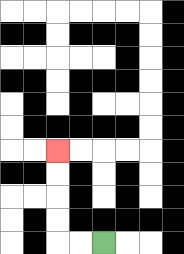{'start': '[4, 10]', 'end': '[2, 6]', 'path_directions': 'L,L,U,U,U,U', 'path_coordinates': '[[4, 10], [3, 10], [2, 10], [2, 9], [2, 8], [2, 7], [2, 6]]'}